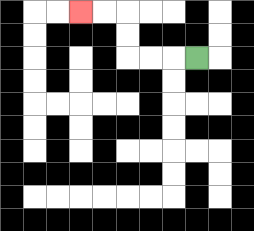{'start': '[8, 2]', 'end': '[3, 0]', 'path_directions': 'L,L,L,U,U,L,L', 'path_coordinates': '[[8, 2], [7, 2], [6, 2], [5, 2], [5, 1], [5, 0], [4, 0], [3, 0]]'}